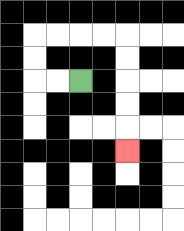{'start': '[3, 3]', 'end': '[5, 6]', 'path_directions': 'L,L,U,U,R,R,R,R,D,D,D,D,D', 'path_coordinates': '[[3, 3], [2, 3], [1, 3], [1, 2], [1, 1], [2, 1], [3, 1], [4, 1], [5, 1], [5, 2], [5, 3], [5, 4], [5, 5], [5, 6]]'}